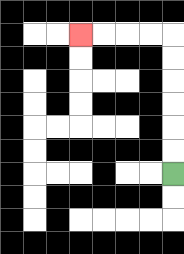{'start': '[7, 7]', 'end': '[3, 1]', 'path_directions': 'U,U,U,U,U,U,L,L,L,L', 'path_coordinates': '[[7, 7], [7, 6], [7, 5], [7, 4], [7, 3], [7, 2], [7, 1], [6, 1], [5, 1], [4, 1], [3, 1]]'}